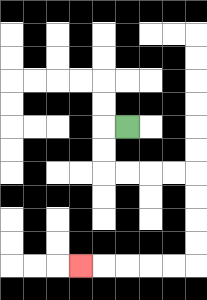{'start': '[5, 5]', 'end': '[3, 11]', 'path_directions': 'L,D,D,R,R,R,R,D,D,D,D,L,L,L,L,L', 'path_coordinates': '[[5, 5], [4, 5], [4, 6], [4, 7], [5, 7], [6, 7], [7, 7], [8, 7], [8, 8], [8, 9], [8, 10], [8, 11], [7, 11], [6, 11], [5, 11], [4, 11], [3, 11]]'}